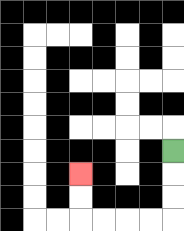{'start': '[7, 6]', 'end': '[3, 7]', 'path_directions': 'D,D,D,L,L,L,L,U,U', 'path_coordinates': '[[7, 6], [7, 7], [7, 8], [7, 9], [6, 9], [5, 9], [4, 9], [3, 9], [3, 8], [3, 7]]'}